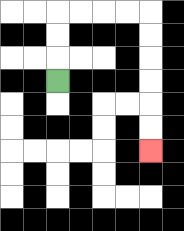{'start': '[2, 3]', 'end': '[6, 6]', 'path_directions': 'U,U,U,R,R,R,R,D,D,D,D,D,D', 'path_coordinates': '[[2, 3], [2, 2], [2, 1], [2, 0], [3, 0], [4, 0], [5, 0], [6, 0], [6, 1], [6, 2], [6, 3], [6, 4], [6, 5], [6, 6]]'}